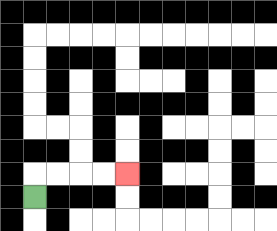{'start': '[1, 8]', 'end': '[5, 7]', 'path_directions': 'U,R,R,R,R', 'path_coordinates': '[[1, 8], [1, 7], [2, 7], [3, 7], [4, 7], [5, 7]]'}